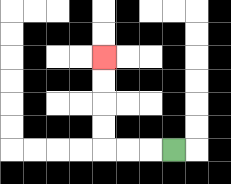{'start': '[7, 6]', 'end': '[4, 2]', 'path_directions': 'L,L,L,U,U,U,U', 'path_coordinates': '[[7, 6], [6, 6], [5, 6], [4, 6], [4, 5], [4, 4], [4, 3], [4, 2]]'}